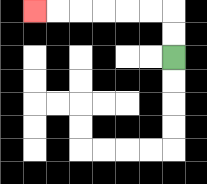{'start': '[7, 2]', 'end': '[1, 0]', 'path_directions': 'U,U,L,L,L,L,L,L', 'path_coordinates': '[[7, 2], [7, 1], [7, 0], [6, 0], [5, 0], [4, 0], [3, 0], [2, 0], [1, 0]]'}